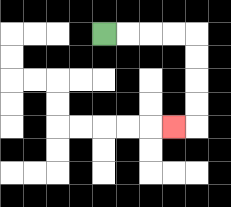{'start': '[4, 1]', 'end': '[7, 5]', 'path_directions': 'R,R,R,R,D,D,D,D,L', 'path_coordinates': '[[4, 1], [5, 1], [6, 1], [7, 1], [8, 1], [8, 2], [8, 3], [8, 4], [8, 5], [7, 5]]'}